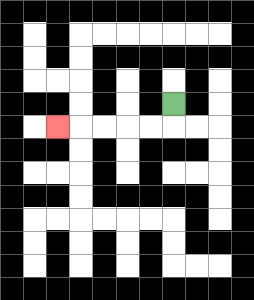{'start': '[7, 4]', 'end': '[2, 5]', 'path_directions': 'D,L,L,L,L,L', 'path_coordinates': '[[7, 4], [7, 5], [6, 5], [5, 5], [4, 5], [3, 5], [2, 5]]'}